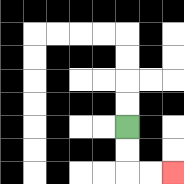{'start': '[5, 5]', 'end': '[7, 7]', 'path_directions': 'D,D,R,R', 'path_coordinates': '[[5, 5], [5, 6], [5, 7], [6, 7], [7, 7]]'}